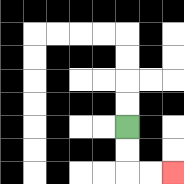{'start': '[5, 5]', 'end': '[7, 7]', 'path_directions': 'D,D,R,R', 'path_coordinates': '[[5, 5], [5, 6], [5, 7], [6, 7], [7, 7]]'}